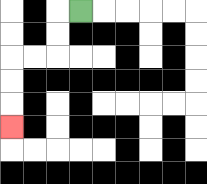{'start': '[3, 0]', 'end': '[0, 5]', 'path_directions': 'L,D,D,L,L,D,D,D', 'path_coordinates': '[[3, 0], [2, 0], [2, 1], [2, 2], [1, 2], [0, 2], [0, 3], [0, 4], [0, 5]]'}